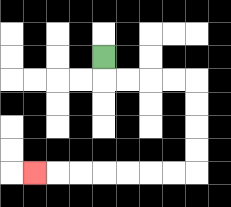{'start': '[4, 2]', 'end': '[1, 7]', 'path_directions': 'D,R,R,R,R,D,D,D,D,L,L,L,L,L,L,L', 'path_coordinates': '[[4, 2], [4, 3], [5, 3], [6, 3], [7, 3], [8, 3], [8, 4], [8, 5], [8, 6], [8, 7], [7, 7], [6, 7], [5, 7], [4, 7], [3, 7], [2, 7], [1, 7]]'}